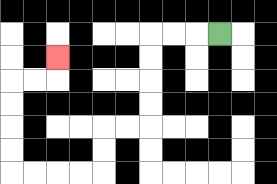{'start': '[9, 1]', 'end': '[2, 2]', 'path_directions': 'L,L,L,D,D,D,D,L,L,D,D,L,L,L,L,U,U,U,U,R,R,U', 'path_coordinates': '[[9, 1], [8, 1], [7, 1], [6, 1], [6, 2], [6, 3], [6, 4], [6, 5], [5, 5], [4, 5], [4, 6], [4, 7], [3, 7], [2, 7], [1, 7], [0, 7], [0, 6], [0, 5], [0, 4], [0, 3], [1, 3], [2, 3], [2, 2]]'}